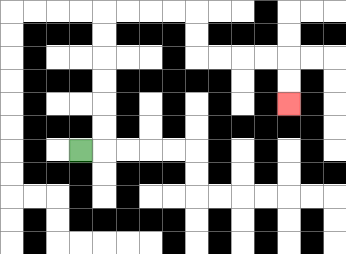{'start': '[3, 6]', 'end': '[12, 4]', 'path_directions': 'R,U,U,U,U,U,U,R,R,R,R,D,D,R,R,R,R,D,D', 'path_coordinates': '[[3, 6], [4, 6], [4, 5], [4, 4], [4, 3], [4, 2], [4, 1], [4, 0], [5, 0], [6, 0], [7, 0], [8, 0], [8, 1], [8, 2], [9, 2], [10, 2], [11, 2], [12, 2], [12, 3], [12, 4]]'}